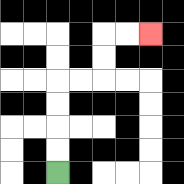{'start': '[2, 7]', 'end': '[6, 1]', 'path_directions': 'U,U,U,U,R,R,U,U,R,R', 'path_coordinates': '[[2, 7], [2, 6], [2, 5], [2, 4], [2, 3], [3, 3], [4, 3], [4, 2], [4, 1], [5, 1], [6, 1]]'}